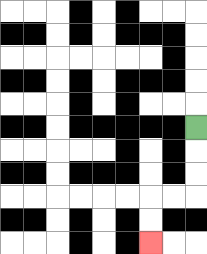{'start': '[8, 5]', 'end': '[6, 10]', 'path_directions': 'D,D,D,L,L,D,D', 'path_coordinates': '[[8, 5], [8, 6], [8, 7], [8, 8], [7, 8], [6, 8], [6, 9], [6, 10]]'}